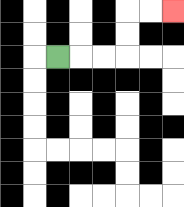{'start': '[2, 2]', 'end': '[7, 0]', 'path_directions': 'R,R,R,U,U,R,R', 'path_coordinates': '[[2, 2], [3, 2], [4, 2], [5, 2], [5, 1], [5, 0], [6, 0], [7, 0]]'}